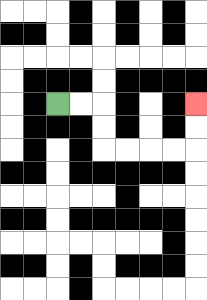{'start': '[2, 4]', 'end': '[8, 4]', 'path_directions': 'R,R,D,D,R,R,R,R,U,U', 'path_coordinates': '[[2, 4], [3, 4], [4, 4], [4, 5], [4, 6], [5, 6], [6, 6], [7, 6], [8, 6], [8, 5], [8, 4]]'}